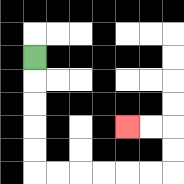{'start': '[1, 2]', 'end': '[5, 5]', 'path_directions': 'D,D,D,D,D,R,R,R,R,R,R,U,U,L,L', 'path_coordinates': '[[1, 2], [1, 3], [1, 4], [1, 5], [1, 6], [1, 7], [2, 7], [3, 7], [4, 7], [5, 7], [6, 7], [7, 7], [7, 6], [7, 5], [6, 5], [5, 5]]'}